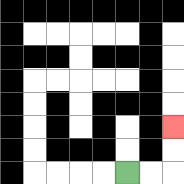{'start': '[5, 7]', 'end': '[7, 5]', 'path_directions': 'R,R,U,U', 'path_coordinates': '[[5, 7], [6, 7], [7, 7], [7, 6], [7, 5]]'}